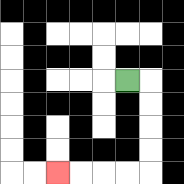{'start': '[5, 3]', 'end': '[2, 7]', 'path_directions': 'R,D,D,D,D,L,L,L,L', 'path_coordinates': '[[5, 3], [6, 3], [6, 4], [6, 5], [6, 6], [6, 7], [5, 7], [4, 7], [3, 7], [2, 7]]'}